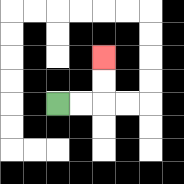{'start': '[2, 4]', 'end': '[4, 2]', 'path_directions': 'R,R,U,U', 'path_coordinates': '[[2, 4], [3, 4], [4, 4], [4, 3], [4, 2]]'}